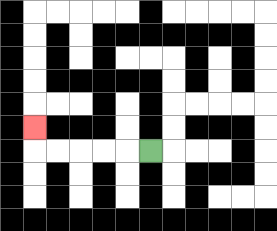{'start': '[6, 6]', 'end': '[1, 5]', 'path_directions': 'L,L,L,L,L,U', 'path_coordinates': '[[6, 6], [5, 6], [4, 6], [3, 6], [2, 6], [1, 6], [1, 5]]'}